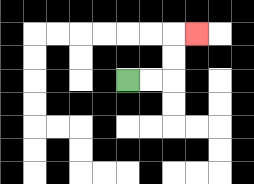{'start': '[5, 3]', 'end': '[8, 1]', 'path_directions': 'R,R,U,U,R', 'path_coordinates': '[[5, 3], [6, 3], [7, 3], [7, 2], [7, 1], [8, 1]]'}